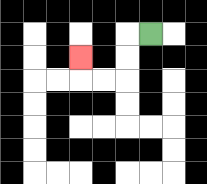{'start': '[6, 1]', 'end': '[3, 2]', 'path_directions': 'L,D,D,L,L,U', 'path_coordinates': '[[6, 1], [5, 1], [5, 2], [5, 3], [4, 3], [3, 3], [3, 2]]'}